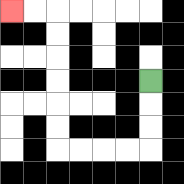{'start': '[6, 3]', 'end': '[0, 0]', 'path_directions': 'D,D,D,L,L,L,L,U,U,U,U,U,U,L,L', 'path_coordinates': '[[6, 3], [6, 4], [6, 5], [6, 6], [5, 6], [4, 6], [3, 6], [2, 6], [2, 5], [2, 4], [2, 3], [2, 2], [2, 1], [2, 0], [1, 0], [0, 0]]'}